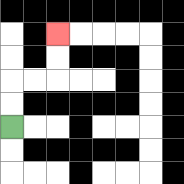{'start': '[0, 5]', 'end': '[2, 1]', 'path_directions': 'U,U,R,R,U,U', 'path_coordinates': '[[0, 5], [0, 4], [0, 3], [1, 3], [2, 3], [2, 2], [2, 1]]'}